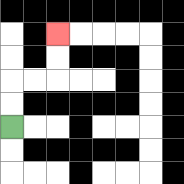{'start': '[0, 5]', 'end': '[2, 1]', 'path_directions': 'U,U,R,R,U,U', 'path_coordinates': '[[0, 5], [0, 4], [0, 3], [1, 3], [2, 3], [2, 2], [2, 1]]'}